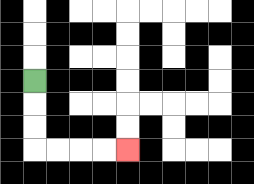{'start': '[1, 3]', 'end': '[5, 6]', 'path_directions': 'D,D,D,R,R,R,R', 'path_coordinates': '[[1, 3], [1, 4], [1, 5], [1, 6], [2, 6], [3, 6], [4, 6], [5, 6]]'}